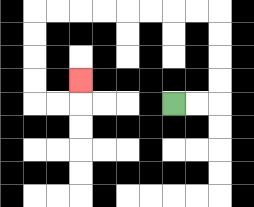{'start': '[7, 4]', 'end': '[3, 3]', 'path_directions': 'R,R,U,U,U,U,L,L,L,L,L,L,L,L,D,D,D,D,R,R,U', 'path_coordinates': '[[7, 4], [8, 4], [9, 4], [9, 3], [9, 2], [9, 1], [9, 0], [8, 0], [7, 0], [6, 0], [5, 0], [4, 0], [3, 0], [2, 0], [1, 0], [1, 1], [1, 2], [1, 3], [1, 4], [2, 4], [3, 4], [3, 3]]'}